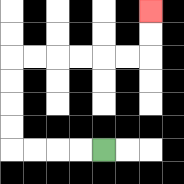{'start': '[4, 6]', 'end': '[6, 0]', 'path_directions': 'L,L,L,L,U,U,U,U,R,R,R,R,R,R,U,U', 'path_coordinates': '[[4, 6], [3, 6], [2, 6], [1, 6], [0, 6], [0, 5], [0, 4], [0, 3], [0, 2], [1, 2], [2, 2], [3, 2], [4, 2], [5, 2], [6, 2], [6, 1], [6, 0]]'}